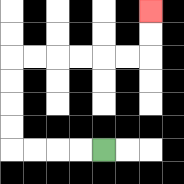{'start': '[4, 6]', 'end': '[6, 0]', 'path_directions': 'L,L,L,L,U,U,U,U,R,R,R,R,R,R,U,U', 'path_coordinates': '[[4, 6], [3, 6], [2, 6], [1, 6], [0, 6], [0, 5], [0, 4], [0, 3], [0, 2], [1, 2], [2, 2], [3, 2], [4, 2], [5, 2], [6, 2], [6, 1], [6, 0]]'}